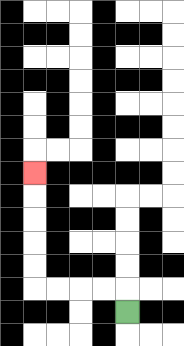{'start': '[5, 13]', 'end': '[1, 7]', 'path_directions': 'U,L,L,L,L,U,U,U,U,U', 'path_coordinates': '[[5, 13], [5, 12], [4, 12], [3, 12], [2, 12], [1, 12], [1, 11], [1, 10], [1, 9], [1, 8], [1, 7]]'}